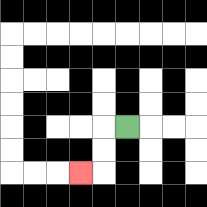{'start': '[5, 5]', 'end': '[3, 7]', 'path_directions': 'L,D,D,L', 'path_coordinates': '[[5, 5], [4, 5], [4, 6], [4, 7], [3, 7]]'}